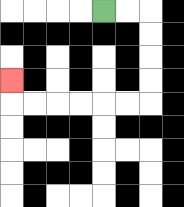{'start': '[4, 0]', 'end': '[0, 3]', 'path_directions': 'R,R,D,D,D,D,L,L,L,L,L,L,U', 'path_coordinates': '[[4, 0], [5, 0], [6, 0], [6, 1], [6, 2], [6, 3], [6, 4], [5, 4], [4, 4], [3, 4], [2, 4], [1, 4], [0, 4], [0, 3]]'}